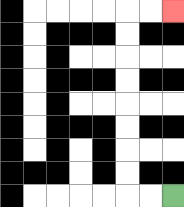{'start': '[7, 8]', 'end': '[7, 0]', 'path_directions': 'L,L,U,U,U,U,U,U,U,U,R,R', 'path_coordinates': '[[7, 8], [6, 8], [5, 8], [5, 7], [5, 6], [5, 5], [5, 4], [5, 3], [5, 2], [5, 1], [5, 0], [6, 0], [7, 0]]'}